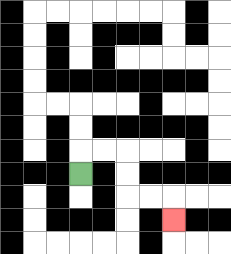{'start': '[3, 7]', 'end': '[7, 9]', 'path_directions': 'U,R,R,D,D,R,R,D', 'path_coordinates': '[[3, 7], [3, 6], [4, 6], [5, 6], [5, 7], [5, 8], [6, 8], [7, 8], [7, 9]]'}